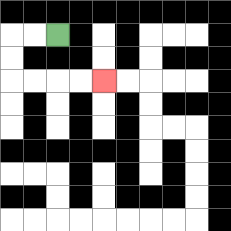{'start': '[2, 1]', 'end': '[4, 3]', 'path_directions': 'L,L,D,D,R,R,R,R', 'path_coordinates': '[[2, 1], [1, 1], [0, 1], [0, 2], [0, 3], [1, 3], [2, 3], [3, 3], [4, 3]]'}